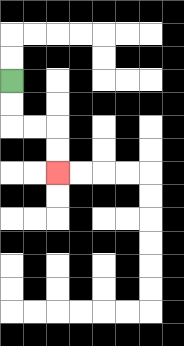{'start': '[0, 3]', 'end': '[2, 7]', 'path_directions': 'D,D,R,R,D,D', 'path_coordinates': '[[0, 3], [0, 4], [0, 5], [1, 5], [2, 5], [2, 6], [2, 7]]'}